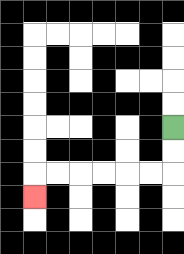{'start': '[7, 5]', 'end': '[1, 8]', 'path_directions': 'D,D,L,L,L,L,L,L,D', 'path_coordinates': '[[7, 5], [7, 6], [7, 7], [6, 7], [5, 7], [4, 7], [3, 7], [2, 7], [1, 7], [1, 8]]'}